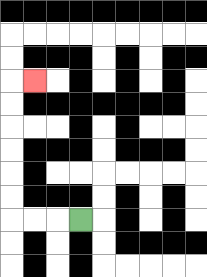{'start': '[3, 9]', 'end': '[1, 3]', 'path_directions': 'L,L,L,U,U,U,U,U,U,R', 'path_coordinates': '[[3, 9], [2, 9], [1, 9], [0, 9], [0, 8], [0, 7], [0, 6], [0, 5], [0, 4], [0, 3], [1, 3]]'}